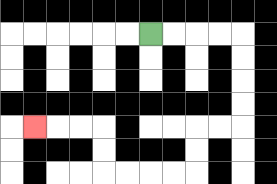{'start': '[6, 1]', 'end': '[1, 5]', 'path_directions': 'R,R,R,R,D,D,D,D,L,L,D,D,L,L,L,L,U,U,L,L,L', 'path_coordinates': '[[6, 1], [7, 1], [8, 1], [9, 1], [10, 1], [10, 2], [10, 3], [10, 4], [10, 5], [9, 5], [8, 5], [8, 6], [8, 7], [7, 7], [6, 7], [5, 7], [4, 7], [4, 6], [4, 5], [3, 5], [2, 5], [1, 5]]'}